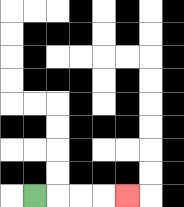{'start': '[1, 8]', 'end': '[5, 8]', 'path_directions': 'R,R,R,R', 'path_coordinates': '[[1, 8], [2, 8], [3, 8], [4, 8], [5, 8]]'}